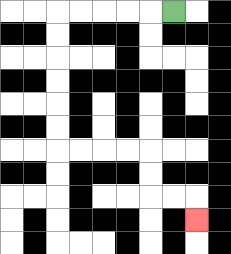{'start': '[7, 0]', 'end': '[8, 9]', 'path_directions': 'L,L,L,L,L,D,D,D,D,D,D,R,R,R,R,D,D,R,R,D', 'path_coordinates': '[[7, 0], [6, 0], [5, 0], [4, 0], [3, 0], [2, 0], [2, 1], [2, 2], [2, 3], [2, 4], [2, 5], [2, 6], [3, 6], [4, 6], [5, 6], [6, 6], [6, 7], [6, 8], [7, 8], [8, 8], [8, 9]]'}